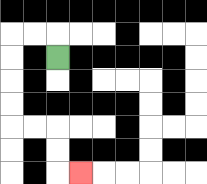{'start': '[2, 2]', 'end': '[3, 7]', 'path_directions': 'U,L,L,D,D,D,D,R,R,D,D,R', 'path_coordinates': '[[2, 2], [2, 1], [1, 1], [0, 1], [0, 2], [0, 3], [0, 4], [0, 5], [1, 5], [2, 5], [2, 6], [2, 7], [3, 7]]'}